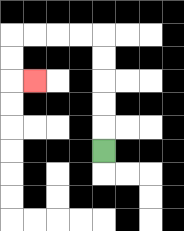{'start': '[4, 6]', 'end': '[1, 3]', 'path_directions': 'U,U,U,U,U,L,L,L,L,D,D,R', 'path_coordinates': '[[4, 6], [4, 5], [4, 4], [4, 3], [4, 2], [4, 1], [3, 1], [2, 1], [1, 1], [0, 1], [0, 2], [0, 3], [1, 3]]'}